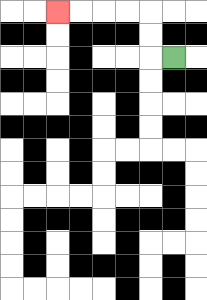{'start': '[7, 2]', 'end': '[2, 0]', 'path_directions': 'L,U,U,L,L,L,L', 'path_coordinates': '[[7, 2], [6, 2], [6, 1], [6, 0], [5, 0], [4, 0], [3, 0], [2, 0]]'}